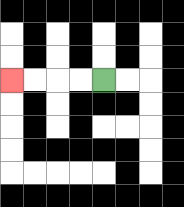{'start': '[4, 3]', 'end': '[0, 3]', 'path_directions': 'L,L,L,L', 'path_coordinates': '[[4, 3], [3, 3], [2, 3], [1, 3], [0, 3]]'}